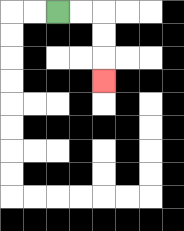{'start': '[2, 0]', 'end': '[4, 3]', 'path_directions': 'R,R,D,D,D', 'path_coordinates': '[[2, 0], [3, 0], [4, 0], [4, 1], [4, 2], [4, 3]]'}